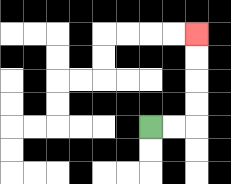{'start': '[6, 5]', 'end': '[8, 1]', 'path_directions': 'R,R,U,U,U,U', 'path_coordinates': '[[6, 5], [7, 5], [8, 5], [8, 4], [8, 3], [8, 2], [8, 1]]'}